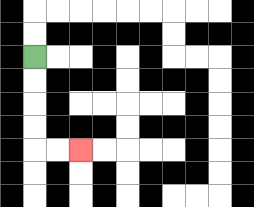{'start': '[1, 2]', 'end': '[3, 6]', 'path_directions': 'D,D,D,D,R,R', 'path_coordinates': '[[1, 2], [1, 3], [1, 4], [1, 5], [1, 6], [2, 6], [3, 6]]'}